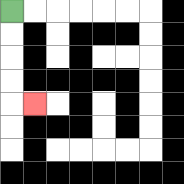{'start': '[0, 0]', 'end': '[1, 4]', 'path_directions': 'D,D,D,D,R', 'path_coordinates': '[[0, 0], [0, 1], [0, 2], [0, 3], [0, 4], [1, 4]]'}